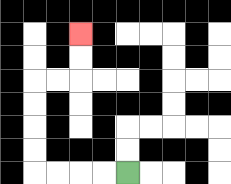{'start': '[5, 7]', 'end': '[3, 1]', 'path_directions': 'L,L,L,L,U,U,U,U,R,R,U,U', 'path_coordinates': '[[5, 7], [4, 7], [3, 7], [2, 7], [1, 7], [1, 6], [1, 5], [1, 4], [1, 3], [2, 3], [3, 3], [3, 2], [3, 1]]'}